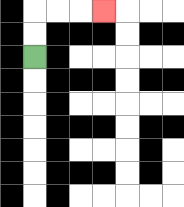{'start': '[1, 2]', 'end': '[4, 0]', 'path_directions': 'U,U,R,R,R', 'path_coordinates': '[[1, 2], [1, 1], [1, 0], [2, 0], [3, 0], [4, 0]]'}